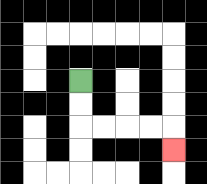{'start': '[3, 3]', 'end': '[7, 6]', 'path_directions': 'D,D,R,R,R,R,D', 'path_coordinates': '[[3, 3], [3, 4], [3, 5], [4, 5], [5, 5], [6, 5], [7, 5], [7, 6]]'}